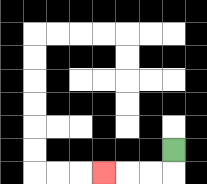{'start': '[7, 6]', 'end': '[4, 7]', 'path_directions': 'D,L,L,L', 'path_coordinates': '[[7, 6], [7, 7], [6, 7], [5, 7], [4, 7]]'}